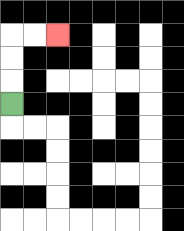{'start': '[0, 4]', 'end': '[2, 1]', 'path_directions': 'U,U,U,R,R', 'path_coordinates': '[[0, 4], [0, 3], [0, 2], [0, 1], [1, 1], [2, 1]]'}